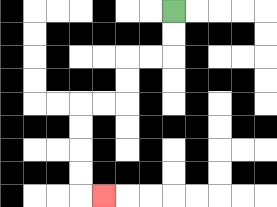{'start': '[7, 0]', 'end': '[4, 8]', 'path_directions': 'D,D,L,L,D,D,L,L,D,D,D,D,R', 'path_coordinates': '[[7, 0], [7, 1], [7, 2], [6, 2], [5, 2], [5, 3], [5, 4], [4, 4], [3, 4], [3, 5], [3, 6], [3, 7], [3, 8], [4, 8]]'}